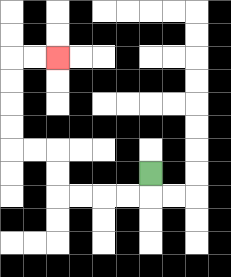{'start': '[6, 7]', 'end': '[2, 2]', 'path_directions': 'D,L,L,L,L,U,U,L,L,U,U,U,U,R,R', 'path_coordinates': '[[6, 7], [6, 8], [5, 8], [4, 8], [3, 8], [2, 8], [2, 7], [2, 6], [1, 6], [0, 6], [0, 5], [0, 4], [0, 3], [0, 2], [1, 2], [2, 2]]'}